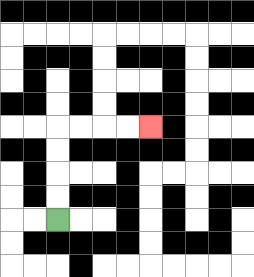{'start': '[2, 9]', 'end': '[6, 5]', 'path_directions': 'U,U,U,U,R,R,R,R', 'path_coordinates': '[[2, 9], [2, 8], [2, 7], [2, 6], [2, 5], [3, 5], [4, 5], [5, 5], [6, 5]]'}